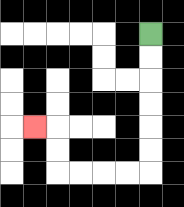{'start': '[6, 1]', 'end': '[1, 5]', 'path_directions': 'D,D,D,D,D,D,L,L,L,L,U,U,L', 'path_coordinates': '[[6, 1], [6, 2], [6, 3], [6, 4], [6, 5], [6, 6], [6, 7], [5, 7], [4, 7], [3, 7], [2, 7], [2, 6], [2, 5], [1, 5]]'}